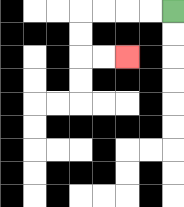{'start': '[7, 0]', 'end': '[5, 2]', 'path_directions': 'L,L,L,L,D,D,R,R', 'path_coordinates': '[[7, 0], [6, 0], [5, 0], [4, 0], [3, 0], [3, 1], [3, 2], [4, 2], [5, 2]]'}